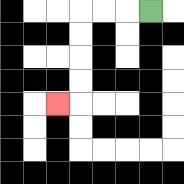{'start': '[6, 0]', 'end': '[2, 4]', 'path_directions': 'L,L,L,D,D,D,D,L', 'path_coordinates': '[[6, 0], [5, 0], [4, 0], [3, 0], [3, 1], [3, 2], [3, 3], [3, 4], [2, 4]]'}